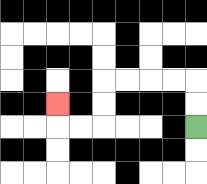{'start': '[8, 5]', 'end': '[2, 4]', 'path_directions': 'U,U,L,L,L,L,D,D,L,L,U', 'path_coordinates': '[[8, 5], [8, 4], [8, 3], [7, 3], [6, 3], [5, 3], [4, 3], [4, 4], [4, 5], [3, 5], [2, 5], [2, 4]]'}